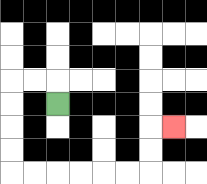{'start': '[2, 4]', 'end': '[7, 5]', 'path_directions': 'U,L,L,D,D,D,D,R,R,R,R,R,R,U,U,R', 'path_coordinates': '[[2, 4], [2, 3], [1, 3], [0, 3], [0, 4], [0, 5], [0, 6], [0, 7], [1, 7], [2, 7], [3, 7], [4, 7], [5, 7], [6, 7], [6, 6], [6, 5], [7, 5]]'}